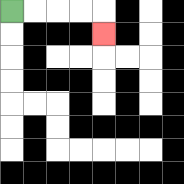{'start': '[0, 0]', 'end': '[4, 1]', 'path_directions': 'R,R,R,R,D', 'path_coordinates': '[[0, 0], [1, 0], [2, 0], [3, 0], [4, 0], [4, 1]]'}